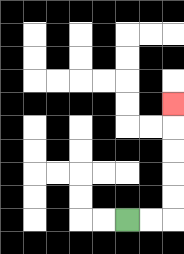{'start': '[5, 9]', 'end': '[7, 4]', 'path_directions': 'R,R,U,U,U,U,U', 'path_coordinates': '[[5, 9], [6, 9], [7, 9], [7, 8], [7, 7], [7, 6], [7, 5], [7, 4]]'}